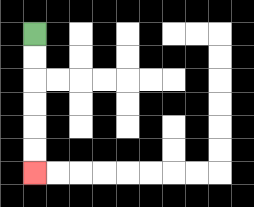{'start': '[1, 1]', 'end': '[1, 7]', 'path_directions': 'D,D,D,D,D,D', 'path_coordinates': '[[1, 1], [1, 2], [1, 3], [1, 4], [1, 5], [1, 6], [1, 7]]'}